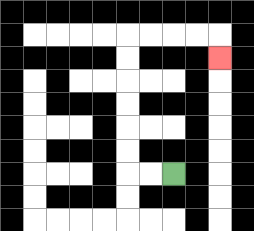{'start': '[7, 7]', 'end': '[9, 2]', 'path_directions': 'L,L,U,U,U,U,U,U,R,R,R,R,D', 'path_coordinates': '[[7, 7], [6, 7], [5, 7], [5, 6], [5, 5], [5, 4], [5, 3], [5, 2], [5, 1], [6, 1], [7, 1], [8, 1], [9, 1], [9, 2]]'}